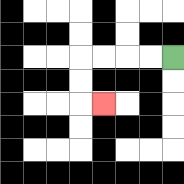{'start': '[7, 2]', 'end': '[4, 4]', 'path_directions': 'L,L,L,L,D,D,R', 'path_coordinates': '[[7, 2], [6, 2], [5, 2], [4, 2], [3, 2], [3, 3], [3, 4], [4, 4]]'}